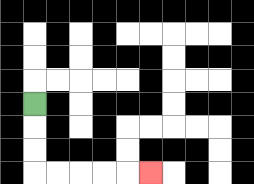{'start': '[1, 4]', 'end': '[6, 7]', 'path_directions': 'D,D,D,R,R,R,R,R', 'path_coordinates': '[[1, 4], [1, 5], [1, 6], [1, 7], [2, 7], [3, 7], [4, 7], [5, 7], [6, 7]]'}